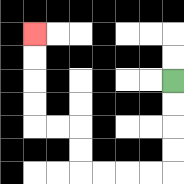{'start': '[7, 3]', 'end': '[1, 1]', 'path_directions': 'D,D,D,D,L,L,L,L,U,U,L,L,U,U,U,U', 'path_coordinates': '[[7, 3], [7, 4], [7, 5], [7, 6], [7, 7], [6, 7], [5, 7], [4, 7], [3, 7], [3, 6], [3, 5], [2, 5], [1, 5], [1, 4], [1, 3], [1, 2], [1, 1]]'}